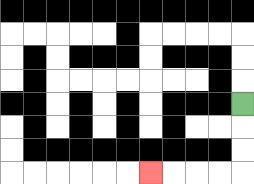{'start': '[10, 4]', 'end': '[6, 7]', 'path_directions': 'D,D,D,L,L,L,L', 'path_coordinates': '[[10, 4], [10, 5], [10, 6], [10, 7], [9, 7], [8, 7], [7, 7], [6, 7]]'}